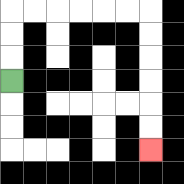{'start': '[0, 3]', 'end': '[6, 6]', 'path_directions': 'U,U,U,R,R,R,R,R,R,D,D,D,D,D,D', 'path_coordinates': '[[0, 3], [0, 2], [0, 1], [0, 0], [1, 0], [2, 0], [3, 0], [4, 0], [5, 0], [6, 0], [6, 1], [6, 2], [6, 3], [6, 4], [6, 5], [6, 6]]'}